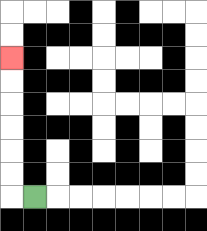{'start': '[1, 8]', 'end': '[0, 2]', 'path_directions': 'L,U,U,U,U,U,U', 'path_coordinates': '[[1, 8], [0, 8], [0, 7], [0, 6], [0, 5], [0, 4], [0, 3], [0, 2]]'}